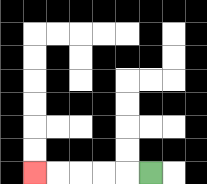{'start': '[6, 7]', 'end': '[1, 7]', 'path_directions': 'L,L,L,L,L', 'path_coordinates': '[[6, 7], [5, 7], [4, 7], [3, 7], [2, 7], [1, 7]]'}